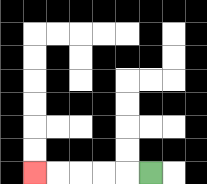{'start': '[6, 7]', 'end': '[1, 7]', 'path_directions': 'L,L,L,L,L', 'path_coordinates': '[[6, 7], [5, 7], [4, 7], [3, 7], [2, 7], [1, 7]]'}